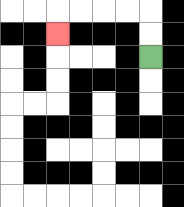{'start': '[6, 2]', 'end': '[2, 1]', 'path_directions': 'U,U,L,L,L,L,D', 'path_coordinates': '[[6, 2], [6, 1], [6, 0], [5, 0], [4, 0], [3, 0], [2, 0], [2, 1]]'}